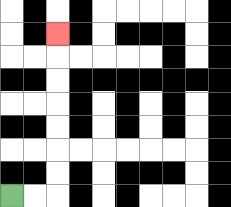{'start': '[0, 8]', 'end': '[2, 1]', 'path_directions': 'R,R,U,U,U,U,U,U,U', 'path_coordinates': '[[0, 8], [1, 8], [2, 8], [2, 7], [2, 6], [2, 5], [2, 4], [2, 3], [2, 2], [2, 1]]'}